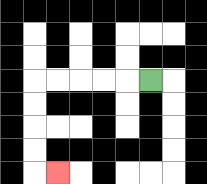{'start': '[6, 3]', 'end': '[2, 7]', 'path_directions': 'L,L,L,L,L,D,D,D,D,R', 'path_coordinates': '[[6, 3], [5, 3], [4, 3], [3, 3], [2, 3], [1, 3], [1, 4], [1, 5], [1, 6], [1, 7], [2, 7]]'}